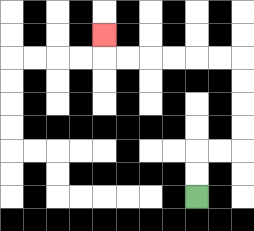{'start': '[8, 8]', 'end': '[4, 1]', 'path_directions': 'U,U,R,R,U,U,U,U,L,L,L,L,L,L,U', 'path_coordinates': '[[8, 8], [8, 7], [8, 6], [9, 6], [10, 6], [10, 5], [10, 4], [10, 3], [10, 2], [9, 2], [8, 2], [7, 2], [6, 2], [5, 2], [4, 2], [4, 1]]'}